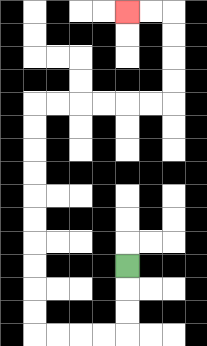{'start': '[5, 11]', 'end': '[5, 0]', 'path_directions': 'D,D,D,L,L,L,L,U,U,U,U,U,U,U,U,U,U,R,R,R,R,R,R,U,U,U,U,L,L', 'path_coordinates': '[[5, 11], [5, 12], [5, 13], [5, 14], [4, 14], [3, 14], [2, 14], [1, 14], [1, 13], [1, 12], [1, 11], [1, 10], [1, 9], [1, 8], [1, 7], [1, 6], [1, 5], [1, 4], [2, 4], [3, 4], [4, 4], [5, 4], [6, 4], [7, 4], [7, 3], [7, 2], [7, 1], [7, 0], [6, 0], [5, 0]]'}